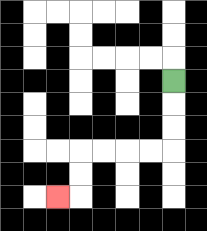{'start': '[7, 3]', 'end': '[2, 8]', 'path_directions': 'D,D,D,L,L,L,L,D,D,L', 'path_coordinates': '[[7, 3], [7, 4], [7, 5], [7, 6], [6, 6], [5, 6], [4, 6], [3, 6], [3, 7], [3, 8], [2, 8]]'}